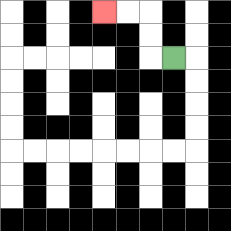{'start': '[7, 2]', 'end': '[4, 0]', 'path_directions': 'L,U,U,L,L', 'path_coordinates': '[[7, 2], [6, 2], [6, 1], [6, 0], [5, 0], [4, 0]]'}